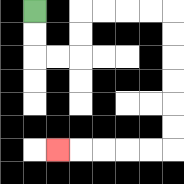{'start': '[1, 0]', 'end': '[2, 6]', 'path_directions': 'D,D,R,R,U,U,R,R,R,R,D,D,D,D,D,D,L,L,L,L,L', 'path_coordinates': '[[1, 0], [1, 1], [1, 2], [2, 2], [3, 2], [3, 1], [3, 0], [4, 0], [5, 0], [6, 0], [7, 0], [7, 1], [7, 2], [7, 3], [7, 4], [7, 5], [7, 6], [6, 6], [5, 6], [4, 6], [3, 6], [2, 6]]'}